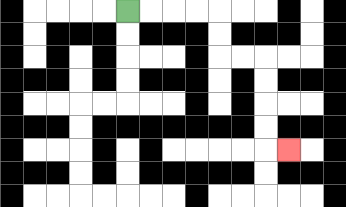{'start': '[5, 0]', 'end': '[12, 6]', 'path_directions': 'R,R,R,R,D,D,R,R,D,D,D,D,R', 'path_coordinates': '[[5, 0], [6, 0], [7, 0], [8, 0], [9, 0], [9, 1], [9, 2], [10, 2], [11, 2], [11, 3], [11, 4], [11, 5], [11, 6], [12, 6]]'}